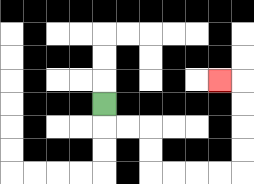{'start': '[4, 4]', 'end': '[9, 3]', 'path_directions': 'D,R,R,D,D,R,R,R,R,U,U,U,U,L', 'path_coordinates': '[[4, 4], [4, 5], [5, 5], [6, 5], [6, 6], [6, 7], [7, 7], [8, 7], [9, 7], [10, 7], [10, 6], [10, 5], [10, 4], [10, 3], [9, 3]]'}